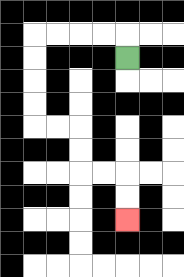{'start': '[5, 2]', 'end': '[5, 9]', 'path_directions': 'U,L,L,L,L,D,D,D,D,R,R,D,D,R,R,D,D', 'path_coordinates': '[[5, 2], [5, 1], [4, 1], [3, 1], [2, 1], [1, 1], [1, 2], [1, 3], [1, 4], [1, 5], [2, 5], [3, 5], [3, 6], [3, 7], [4, 7], [5, 7], [5, 8], [5, 9]]'}